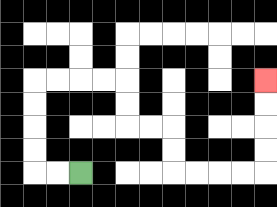{'start': '[3, 7]', 'end': '[11, 3]', 'path_directions': 'L,L,U,U,U,U,R,R,R,R,D,D,R,R,D,D,R,R,R,R,U,U,U,U', 'path_coordinates': '[[3, 7], [2, 7], [1, 7], [1, 6], [1, 5], [1, 4], [1, 3], [2, 3], [3, 3], [4, 3], [5, 3], [5, 4], [5, 5], [6, 5], [7, 5], [7, 6], [7, 7], [8, 7], [9, 7], [10, 7], [11, 7], [11, 6], [11, 5], [11, 4], [11, 3]]'}